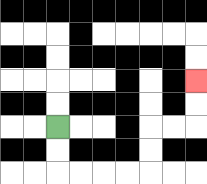{'start': '[2, 5]', 'end': '[8, 3]', 'path_directions': 'D,D,R,R,R,R,U,U,R,R,U,U', 'path_coordinates': '[[2, 5], [2, 6], [2, 7], [3, 7], [4, 7], [5, 7], [6, 7], [6, 6], [6, 5], [7, 5], [8, 5], [8, 4], [8, 3]]'}